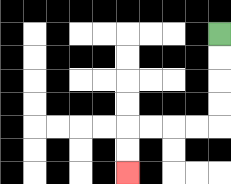{'start': '[9, 1]', 'end': '[5, 7]', 'path_directions': 'D,D,D,D,L,L,L,L,D,D', 'path_coordinates': '[[9, 1], [9, 2], [9, 3], [9, 4], [9, 5], [8, 5], [7, 5], [6, 5], [5, 5], [5, 6], [5, 7]]'}